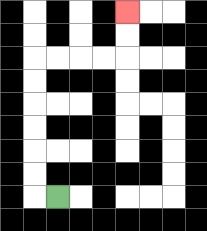{'start': '[2, 8]', 'end': '[5, 0]', 'path_directions': 'L,U,U,U,U,U,U,R,R,R,R,U,U', 'path_coordinates': '[[2, 8], [1, 8], [1, 7], [1, 6], [1, 5], [1, 4], [1, 3], [1, 2], [2, 2], [3, 2], [4, 2], [5, 2], [5, 1], [5, 0]]'}